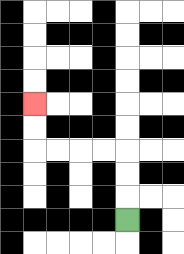{'start': '[5, 9]', 'end': '[1, 4]', 'path_directions': 'U,U,U,L,L,L,L,U,U', 'path_coordinates': '[[5, 9], [5, 8], [5, 7], [5, 6], [4, 6], [3, 6], [2, 6], [1, 6], [1, 5], [1, 4]]'}